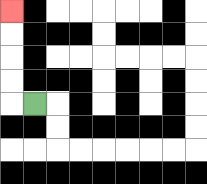{'start': '[1, 4]', 'end': '[0, 0]', 'path_directions': 'L,U,U,U,U', 'path_coordinates': '[[1, 4], [0, 4], [0, 3], [0, 2], [0, 1], [0, 0]]'}